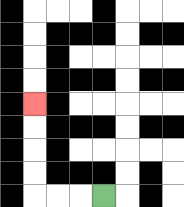{'start': '[4, 8]', 'end': '[1, 4]', 'path_directions': 'L,L,L,U,U,U,U', 'path_coordinates': '[[4, 8], [3, 8], [2, 8], [1, 8], [1, 7], [1, 6], [1, 5], [1, 4]]'}